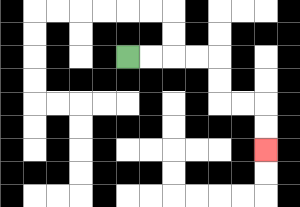{'start': '[5, 2]', 'end': '[11, 6]', 'path_directions': 'R,R,R,R,D,D,R,R,D,D', 'path_coordinates': '[[5, 2], [6, 2], [7, 2], [8, 2], [9, 2], [9, 3], [9, 4], [10, 4], [11, 4], [11, 5], [11, 6]]'}